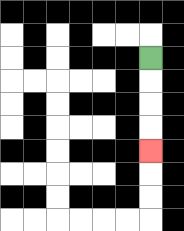{'start': '[6, 2]', 'end': '[6, 6]', 'path_directions': 'D,D,D,D', 'path_coordinates': '[[6, 2], [6, 3], [6, 4], [6, 5], [6, 6]]'}